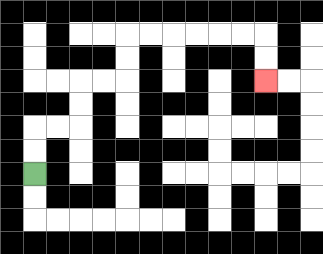{'start': '[1, 7]', 'end': '[11, 3]', 'path_directions': 'U,U,R,R,U,U,R,R,U,U,R,R,R,R,R,R,D,D', 'path_coordinates': '[[1, 7], [1, 6], [1, 5], [2, 5], [3, 5], [3, 4], [3, 3], [4, 3], [5, 3], [5, 2], [5, 1], [6, 1], [7, 1], [8, 1], [9, 1], [10, 1], [11, 1], [11, 2], [11, 3]]'}